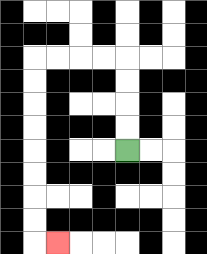{'start': '[5, 6]', 'end': '[2, 10]', 'path_directions': 'U,U,U,U,L,L,L,L,D,D,D,D,D,D,D,D,R', 'path_coordinates': '[[5, 6], [5, 5], [5, 4], [5, 3], [5, 2], [4, 2], [3, 2], [2, 2], [1, 2], [1, 3], [1, 4], [1, 5], [1, 6], [1, 7], [1, 8], [1, 9], [1, 10], [2, 10]]'}